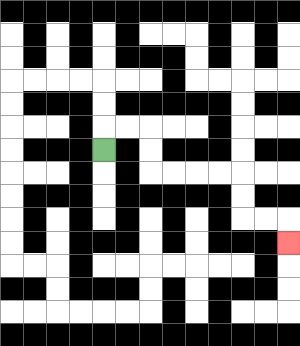{'start': '[4, 6]', 'end': '[12, 10]', 'path_directions': 'U,R,R,D,D,R,R,R,R,D,D,R,R,D', 'path_coordinates': '[[4, 6], [4, 5], [5, 5], [6, 5], [6, 6], [6, 7], [7, 7], [8, 7], [9, 7], [10, 7], [10, 8], [10, 9], [11, 9], [12, 9], [12, 10]]'}